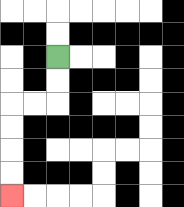{'start': '[2, 2]', 'end': '[0, 8]', 'path_directions': 'D,D,L,L,D,D,D,D', 'path_coordinates': '[[2, 2], [2, 3], [2, 4], [1, 4], [0, 4], [0, 5], [0, 6], [0, 7], [0, 8]]'}